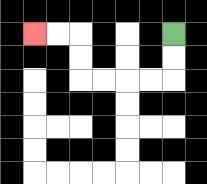{'start': '[7, 1]', 'end': '[1, 1]', 'path_directions': 'D,D,L,L,L,L,U,U,L,L', 'path_coordinates': '[[7, 1], [7, 2], [7, 3], [6, 3], [5, 3], [4, 3], [3, 3], [3, 2], [3, 1], [2, 1], [1, 1]]'}